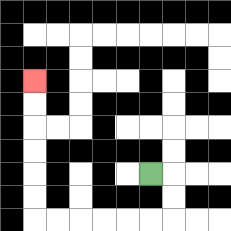{'start': '[6, 7]', 'end': '[1, 3]', 'path_directions': 'R,D,D,L,L,L,L,L,L,U,U,U,U,U,U', 'path_coordinates': '[[6, 7], [7, 7], [7, 8], [7, 9], [6, 9], [5, 9], [4, 9], [3, 9], [2, 9], [1, 9], [1, 8], [1, 7], [1, 6], [1, 5], [1, 4], [1, 3]]'}